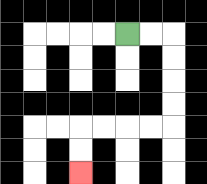{'start': '[5, 1]', 'end': '[3, 7]', 'path_directions': 'R,R,D,D,D,D,L,L,L,L,D,D', 'path_coordinates': '[[5, 1], [6, 1], [7, 1], [7, 2], [7, 3], [7, 4], [7, 5], [6, 5], [5, 5], [4, 5], [3, 5], [3, 6], [3, 7]]'}